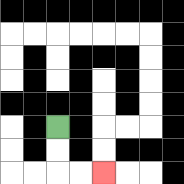{'start': '[2, 5]', 'end': '[4, 7]', 'path_directions': 'D,D,R,R', 'path_coordinates': '[[2, 5], [2, 6], [2, 7], [3, 7], [4, 7]]'}